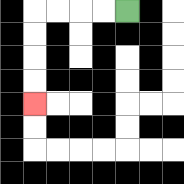{'start': '[5, 0]', 'end': '[1, 4]', 'path_directions': 'L,L,L,L,D,D,D,D', 'path_coordinates': '[[5, 0], [4, 0], [3, 0], [2, 0], [1, 0], [1, 1], [1, 2], [1, 3], [1, 4]]'}